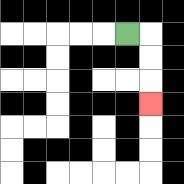{'start': '[5, 1]', 'end': '[6, 4]', 'path_directions': 'R,D,D,D', 'path_coordinates': '[[5, 1], [6, 1], [6, 2], [6, 3], [6, 4]]'}